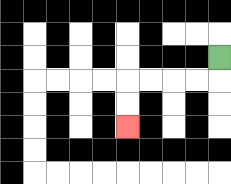{'start': '[9, 2]', 'end': '[5, 5]', 'path_directions': 'D,L,L,L,L,D,D', 'path_coordinates': '[[9, 2], [9, 3], [8, 3], [7, 3], [6, 3], [5, 3], [5, 4], [5, 5]]'}